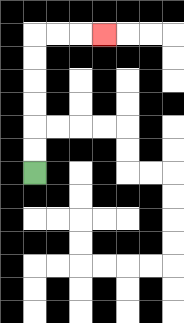{'start': '[1, 7]', 'end': '[4, 1]', 'path_directions': 'U,U,U,U,U,U,R,R,R', 'path_coordinates': '[[1, 7], [1, 6], [1, 5], [1, 4], [1, 3], [1, 2], [1, 1], [2, 1], [3, 1], [4, 1]]'}